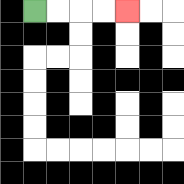{'start': '[1, 0]', 'end': '[5, 0]', 'path_directions': 'R,R,R,R', 'path_coordinates': '[[1, 0], [2, 0], [3, 0], [4, 0], [5, 0]]'}